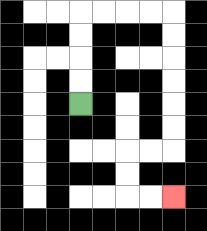{'start': '[3, 4]', 'end': '[7, 8]', 'path_directions': 'U,U,U,U,R,R,R,R,D,D,D,D,D,D,L,L,D,D,R,R', 'path_coordinates': '[[3, 4], [3, 3], [3, 2], [3, 1], [3, 0], [4, 0], [5, 0], [6, 0], [7, 0], [7, 1], [7, 2], [7, 3], [7, 4], [7, 5], [7, 6], [6, 6], [5, 6], [5, 7], [5, 8], [6, 8], [7, 8]]'}